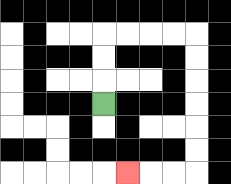{'start': '[4, 4]', 'end': '[5, 7]', 'path_directions': 'U,U,U,R,R,R,R,D,D,D,D,D,D,L,L,L', 'path_coordinates': '[[4, 4], [4, 3], [4, 2], [4, 1], [5, 1], [6, 1], [7, 1], [8, 1], [8, 2], [8, 3], [8, 4], [8, 5], [8, 6], [8, 7], [7, 7], [6, 7], [5, 7]]'}